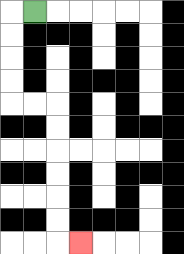{'start': '[1, 0]', 'end': '[3, 10]', 'path_directions': 'L,D,D,D,D,R,R,D,D,D,D,D,D,R', 'path_coordinates': '[[1, 0], [0, 0], [0, 1], [0, 2], [0, 3], [0, 4], [1, 4], [2, 4], [2, 5], [2, 6], [2, 7], [2, 8], [2, 9], [2, 10], [3, 10]]'}